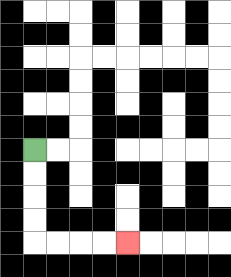{'start': '[1, 6]', 'end': '[5, 10]', 'path_directions': 'D,D,D,D,R,R,R,R', 'path_coordinates': '[[1, 6], [1, 7], [1, 8], [1, 9], [1, 10], [2, 10], [3, 10], [4, 10], [5, 10]]'}